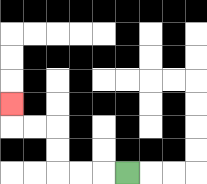{'start': '[5, 7]', 'end': '[0, 4]', 'path_directions': 'L,L,L,U,U,L,L,U', 'path_coordinates': '[[5, 7], [4, 7], [3, 7], [2, 7], [2, 6], [2, 5], [1, 5], [0, 5], [0, 4]]'}